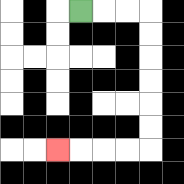{'start': '[3, 0]', 'end': '[2, 6]', 'path_directions': 'R,R,R,D,D,D,D,D,D,L,L,L,L', 'path_coordinates': '[[3, 0], [4, 0], [5, 0], [6, 0], [6, 1], [6, 2], [6, 3], [6, 4], [6, 5], [6, 6], [5, 6], [4, 6], [3, 6], [2, 6]]'}